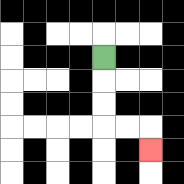{'start': '[4, 2]', 'end': '[6, 6]', 'path_directions': 'D,D,D,R,R,D', 'path_coordinates': '[[4, 2], [4, 3], [4, 4], [4, 5], [5, 5], [6, 5], [6, 6]]'}